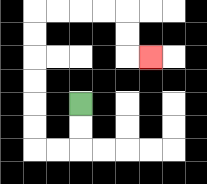{'start': '[3, 4]', 'end': '[6, 2]', 'path_directions': 'D,D,L,L,U,U,U,U,U,U,R,R,R,R,D,D,R', 'path_coordinates': '[[3, 4], [3, 5], [3, 6], [2, 6], [1, 6], [1, 5], [1, 4], [1, 3], [1, 2], [1, 1], [1, 0], [2, 0], [3, 0], [4, 0], [5, 0], [5, 1], [5, 2], [6, 2]]'}